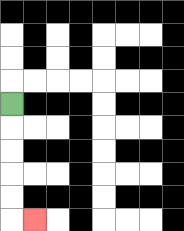{'start': '[0, 4]', 'end': '[1, 9]', 'path_directions': 'D,D,D,D,D,R', 'path_coordinates': '[[0, 4], [0, 5], [0, 6], [0, 7], [0, 8], [0, 9], [1, 9]]'}